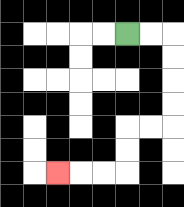{'start': '[5, 1]', 'end': '[2, 7]', 'path_directions': 'R,R,D,D,D,D,L,L,D,D,L,L,L', 'path_coordinates': '[[5, 1], [6, 1], [7, 1], [7, 2], [7, 3], [7, 4], [7, 5], [6, 5], [5, 5], [5, 6], [5, 7], [4, 7], [3, 7], [2, 7]]'}